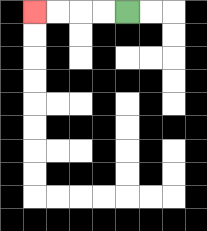{'start': '[5, 0]', 'end': '[1, 0]', 'path_directions': 'L,L,L,L', 'path_coordinates': '[[5, 0], [4, 0], [3, 0], [2, 0], [1, 0]]'}